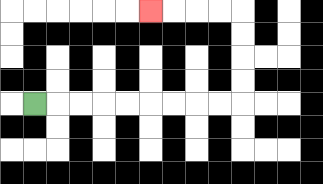{'start': '[1, 4]', 'end': '[6, 0]', 'path_directions': 'R,R,R,R,R,R,R,R,R,U,U,U,U,L,L,L,L', 'path_coordinates': '[[1, 4], [2, 4], [3, 4], [4, 4], [5, 4], [6, 4], [7, 4], [8, 4], [9, 4], [10, 4], [10, 3], [10, 2], [10, 1], [10, 0], [9, 0], [8, 0], [7, 0], [6, 0]]'}